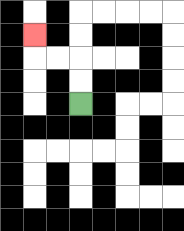{'start': '[3, 4]', 'end': '[1, 1]', 'path_directions': 'U,U,L,L,U', 'path_coordinates': '[[3, 4], [3, 3], [3, 2], [2, 2], [1, 2], [1, 1]]'}